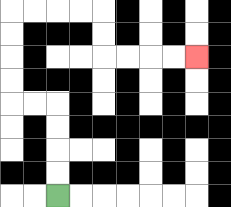{'start': '[2, 8]', 'end': '[8, 2]', 'path_directions': 'U,U,U,U,L,L,U,U,U,U,R,R,R,R,D,D,R,R,R,R', 'path_coordinates': '[[2, 8], [2, 7], [2, 6], [2, 5], [2, 4], [1, 4], [0, 4], [0, 3], [0, 2], [0, 1], [0, 0], [1, 0], [2, 0], [3, 0], [4, 0], [4, 1], [4, 2], [5, 2], [6, 2], [7, 2], [8, 2]]'}